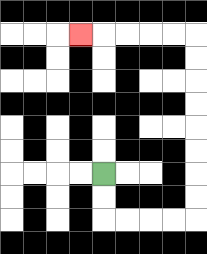{'start': '[4, 7]', 'end': '[3, 1]', 'path_directions': 'D,D,R,R,R,R,U,U,U,U,U,U,U,U,L,L,L,L,L', 'path_coordinates': '[[4, 7], [4, 8], [4, 9], [5, 9], [6, 9], [7, 9], [8, 9], [8, 8], [8, 7], [8, 6], [8, 5], [8, 4], [8, 3], [8, 2], [8, 1], [7, 1], [6, 1], [5, 1], [4, 1], [3, 1]]'}